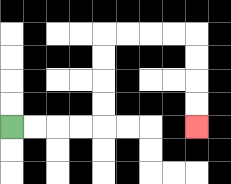{'start': '[0, 5]', 'end': '[8, 5]', 'path_directions': 'R,R,R,R,U,U,U,U,R,R,R,R,D,D,D,D', 'path_coordinates': '[[0, 5], [1, 5], [2, 5], [3, 5], [4, 5], [4, 4], [4, 3], [4, 2], [4, 1], [5, 1], [6, 1], [7, 1], [8, 1], [8, 2], [8, 3], [8, 4], [8, 5]]'}